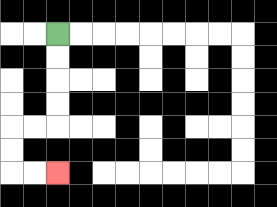{'start': '[2, 1]', 'end': '[2, 7]', 'path_directions': 'D,D,D,D,L,L,D,D,R,R', 'path_coordinates': '[[2, 1], [2, 2], [2, 3], [2, 4], [2, 5], [1, 5], [0, 5], [0, 6], [0, 7], [1, 7], [2, 7]]'}